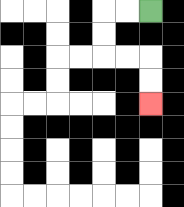{'start': '[6, 0]', 'end': '[6, 4]', 'path_directions': 'L,L,D,D,R,R,D,D', 'path_coordinates': '[[6, 0], [5, 0], [4, 0], [4, 1], [4, 2], [5, 2], [6, 2], [6, 3], [6, 4]]'}